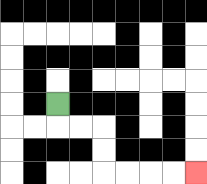{'start': '[2, 4]', 'end': '[8, 7]', 'path_directions': 'D,R,R,D,D,R,R,R,R', 'path_coordinates': '[[2, 4], [2, 5], [3, 5], [4, 5], [4, 6], [4, 7], [5, 7], [6, 7], [7, 7], [8, 7]]'}